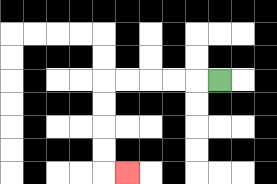{'start': '[9, 3]', 'end': '[5, 7]', 'path_directions': 'L,L,L,L,L,D,D,D,D,R', 'path_coordinates': '[[9, 3], [8, 3], [7, 3], [6, 3], [5, 3], [4, 3], [4, 4], [4, 5], [4, 6], [4, 7], [5, 7]]'}